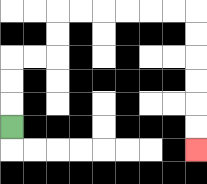{'start': '[0, 5]', 'end': '[8, 6]', 'path_directions': 'U,U,U,R,R,U,U,R,R,R,R,R,R,D,D,D,D,D,D', 'path_coordinates': '[[0, 5], [0, 4], [0, 3], [0, 2], [1, 2], [2, 2], [2, 1], [2, 0], [3, 0], [4, 0], [5, 0], [6, 0], [7, 0], [8, 0], [8, 1], [8, 2], [8, 3], [8, 4], [8, 5], [8, 6]]'}